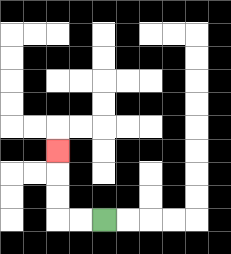{'start': '[4, 9]', 'end': '[2, 6]', 'path_directions': 'L,L,U,U,U', 'path_coordinates': '[[4, 9], [3, 9], [2, 9], [2, 8], [2, 7], [2, 6]]'}